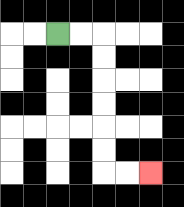{'start': '[2, 1]', 'end': '[6, 7]', 'path_directions': 'R,R,D,D,D,D,D,D,R,R', 'path_coordinates': '[[2, 1], [3, 1], [4, 1], [4, 2], [4, 3], [4, 4], [4, 5], [4, 6], [4, 7], [5, 7], [6, 7]]'}